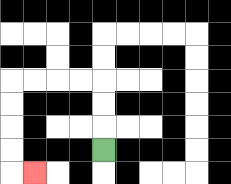{'start': '[4, 6]', 'end': '[1, 7]', 'path_directions': 'U,U,U,L,L,L,L,D,D,D,D,R', 'path_coordinates': '[[4, 6], [4, 5], [4, 4], [4, 3], [3, 3], [2, 3], [1, 3], [0, 3], [0, 4], [0, 5], [0, 6], [0, 7], [1, 7]]'}